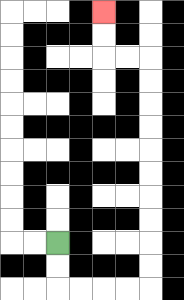{'start': '[2, 10]', 'end': '[4, 0]', 'path_directions': 'D,D,R,R,R,R,U,U,U,U,U,U,U,U,U,U,L,L,U,U', 'path_coordinates': '[[2, 10], [2, 11], [2, 12], [3, 12], [4, 12], [5, 12], [6, 12], [6, 11], [6, 10], [6, 9], [6, 8], [6, 7], [6, 6], [6, 5], [6, 4], [6, 3], [6, 2], [5, 2], [4, 2], [4, 1], [4, 0]]'}